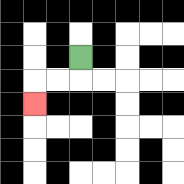{'start': '[3, 2]', 'end': '[1, 4]', 'path_directions': 'D,L,L,D', 'path_coordinates': '[[3, 2], [3, 3], [2, 3], [1, 3], [1, 4]]'}